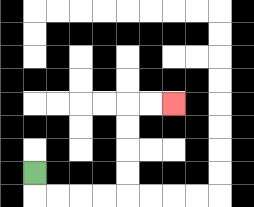{'start': '[1, 7]', 'end': '[7, 4]', 'path_directions': 'D,R,R,R,R,U,U,U,U,R,R', 'path_coordinates': '[[1, 7], [1, 8], [2, 8], [3, 8], [4, 8], [5, 8], [5, 7], [5, 6], [5, 5], [5, 4], [6, 4], [7, 4]]'}